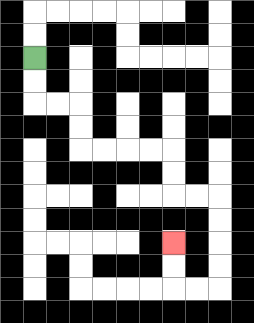{'start': '[1, 2]', 'end': '[7, 10]', 'path_directions': 'D,D,R,R,D,D,R,R,R,R,D,D,R,R,D,D,D,D,L,L,U,U', 'path_coordinates': '[[1, 2], [1, 3], [1, 4], [2, 4], [3, 4], [3, 5], [3, 6], [4, 6], [5, 6], [6, 6], [7, 6], [7, 7], [7, 8], [8, 8], [9, 8], [9, 9], [9, 10], [9, 11], [9, 12], [8, 12], [7, 12], [7, 11], [7, 10]]'}